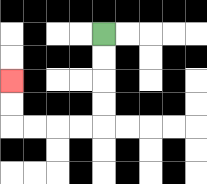{'start': '[4, 1]', 'end': '[0, 3]', 'path_directions': 'D,D,D,D,L,L,L,L,U,U', 'path_coordinates': '[[4, 1], [4, 2], [4, 3], [4, 4], [4, 5], [3, 5], [2, 5], [1, 5], [0, 5], [0, 4], [0, 3]]'}